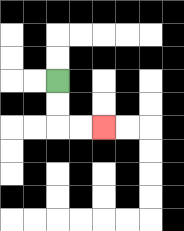{'start': '[2, 3]', 'end': '[4, 5]', 'path_directions': 'D,D,R,R', 'path_coordinates': '[[2, 3], [2, 4], [2, 5], [3, 5], [4, 5]]'}